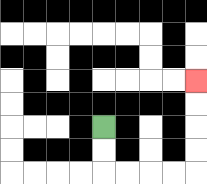{'start': '[4, 5]', 'end': '[8, 3]', 'path_directions': 'D,D,R,R,R,R,U,U,U,U', 'path_coordinates': '[[4, 5], [4, 6], [4, 7], [5, 7], [6, 7], [7, 7], [8, 7], [8, 6], [8, 5], [8, 4], [8, 3]]'}